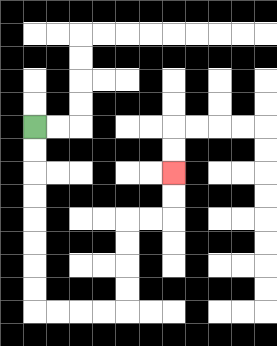{'start': '[1, 5]', 'end': '[7, 7]', 'path_directions': 'D,D,D,D,D,D,D,D,R,R,R,R,U,U,U,U,R,R,U,U', 'path_coordinates': '[[1, 5], [1, 6], [1, 7], [1, 8], [1, 9], [1, 10], [1, 11], [1, 12], [1, 13], [2, 13], [3, 13], [4, 13], [5, 13], [5, 12], [5, 11], [5, 10], [5, 9], [6, 9], [7, 9], [7, 8], [7, 7]]'}